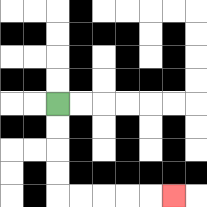{'start': '[2, 4]', 'end': '[7, 8]', 'path_directions': 'D,D,D,D,R,R,R,R,R', 'path_coordinates': '[[2, 4], [2, 5], [2, 6], [2, 7], [2, 8], [3, 8], [4, 8], [5, 8], [6, 8], [7, 8]]'}